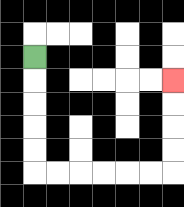{'start': '[1, 2]', 'end': '[7, 3]', 'path_directions': 'D,D,D,D,D,R,R,R,R,R,R,U,U,U,U', 'path_coordinates': '[[1, 2], [1, 3], [1, 4], [1, 5], [1, 6], [1, 7], [2, 7], [3, 7], [4, 7], [5, 7], [6, 7], [7, 7], [7, 6], [7, 5], [7, 4], [7, 3]]'}